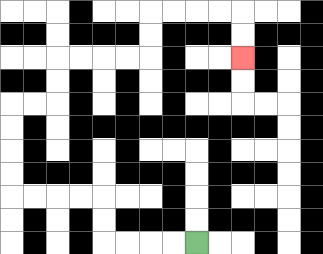{'start': '[8, 10]', 'end': '[10, 2]', 'path_directions': 'L,L,L,L,U,U,L,L,L,L,U,U,U,U,R,R,U,U,R,R,R,R,U,U,R,R,R,R,D,D', 'path_coordinates': '[[8, 10], [7, 10], [6, 10], [5, 10], [4, 10], [4, 9], [4, 8], [3, 8], [2, 8], [1, 8], [0, 8], [0, 7], [0, 6], [0, 5], [0, 4], [1, 4], [2, 4], [2, 3], [2, 2], [3, 2], [4, 2], [5, 2], [6, 2], [6, 1], [6, 0], [7, 0], [8, 0], [9, 0], [10, 0], [10, 1], [10, 2]]'}